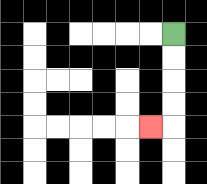{'start': '[7, 1]', 'end': '[6, 5]', 'path_directions': 'D,D,D,D,L', 'path_coordinates': '[[7, 1], [7, 2], [7, 3], [7, 4], [7, 5], [6, 5]]'}